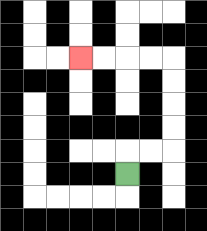{'start': '[5, 7]', 'end': '[3, 2]', 'path_directions': 'U,R,R,U,U,U,U,L,L,L,L', 'path_coordinates': '[[5, 7], [5, 6], [6, 6], [7, 6], [7, 5], [7, 4], [7, 3], [7, 2], [6, 2], [5, 2], [4, 2], [3, 2]]'}